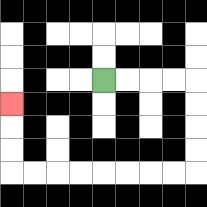{'start': '[4, 3]', 'end': '[0, 4]', 'path_directions': 'R,R,R,R,D,D,D,D,L,L,L,L,L,L,L,L,U,U,U', 'path_coordinates': '[[4, 3], [5, 3], [6, 3], [7, 3], [8, 3], [8, 4], [8, 5], [8, 6], [8, 7], [7, 7], [6, 7], [5, 7], [4, 7], [3, 7], [2, 7], [1, 7], [0, 7], [0, 6], [0, 5], [0, 4]]'}